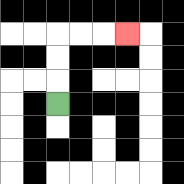{'start': '[2, 4]', 'end': '[5, 1]', 'path_directions': 'U,U,U,R,R,R', 'path_coordinates': '[[2, 4], [2, 3], [2, 2], [2, 1], [3, 1], [4, 1], [5, 1]]'}